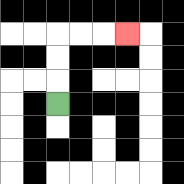{'start': '[2, 4]', 'end': '[5, 1]', 'path_directions': 'U,U,U,R,R,R', 'path_coordinates': '[[2, 4], [2, 3], [2, 2], [2, 1], [3, 1], [4, 1], [5, 1]]'}